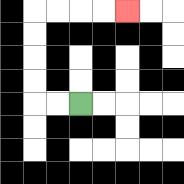{'start': '[3, 4]', 'end': '[5, 0]', 'path_directions': 'L,L,U,U,U,U,R,R,R,R', 'path_coordinates': '[[3, 4], [2, 4], [1, 4], [1, 3], [1, 2], [1, 1], [1, 0], [2, 0], [3, 0], [4, 0], [5, 0]]'}